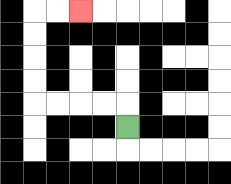{'start': '[5, 5]', 'end': '[3, 0]', 'path_directions': 'U,L,L,L,L,U,U,U,U,R,R', 'path_coordinates': '[[5, 5], [5, 4], [4, 4], [3, 4], [2, 4], [1, 4], [1, 3], [1, 2], [1, 1], [1, 0], [2, 0], [3, 0]]'}